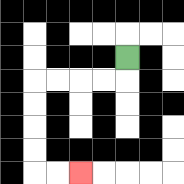{'start': '[5, 2]', 'end': '[3, 7]', 'path_directions': 'D,L,L,L,L,D,D,D,D,R,R', 'path_coordinates': '[[5, 2], [5, 3], [4, 3], [3, 3], [2, 3], [1, 3], [1, 4], [1, 5], [1, 6], [1, 7], [2, 7], [3, 7]]'}